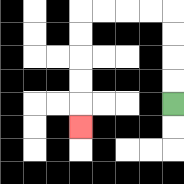{'start': '[7, 4]', 'end': '[3, 5]', 'path_directions': 'U,U,U,U,L,L,L,L,D,D,D,D,D', 'path_coordinates': '[[7, 4], [7, 3], [7, 2], [7, 1], [7, 0], [6, 0], [5, 0], [4, 0], [3, 0], [3, 1], [3, 2], [3, 3], [3, 4], [3, 5]]'}